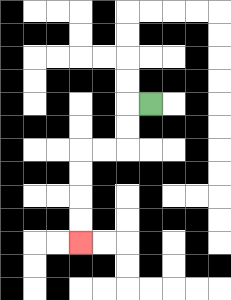{'start': '[6, 4]', 'end': '[3, 10]', 'path_directions': 'L,D,D,L,L,D,D,D,D', 'path_coordinates': '[[6, 4], [5, 4], [5, 5], [5, 6], [4, 6], [3, 6], [3, 7], [3, 8], [3, 9], [3, 10]]'}